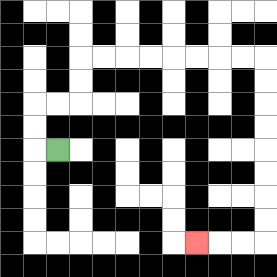{'start': '[2, 6]', 'end': '[8, 10]', 'path_directions': 'L,U,U,R,R,U,U,R,R,R,R,R,R,R,R,D,D,D,D,D,D,D,D,L,L,L', 'path_coordinates': '[[2, 6], [1, 6], [1, 5], [1, 4], [2, 4], [3, 4], [3, 3], [3, 2], [4, 2], [5, 2], [6, 2], [7, 2], [8, 2], [9, 2], [10, 2], [11, 2], [11, 3], [11, 4], [11, 5], [11, 6], [11, 7], [11, 8], [11, 9], [11, 10], [10, 10], [9, 10], [8, 10]]'}